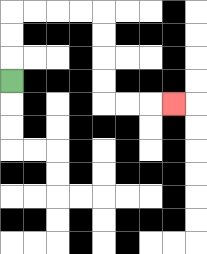{'start': '[0, 3]', 'end': '[7, 4]', 'path_directions': 'U,U,U,R,R,R,R,D,D,D,D,R,R,R', 'path_coordinates': '[[0, 3], [0, 2], [0, 1], [0, 0], [1, 0], [2, 0], [3, 0], [4, 0], [4, 1], [4, 2], [4, 3], [4, 4], [5, 4], [6, 4], [7, 4]]'}